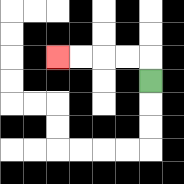{'start': '[6, 3]', 'end': '[2, 2]', 'path_directions': 'U,L,L,L,L', 'path_coordinates': '[[6, 3], [6, 2], [5, 2], [4, 2], [3, 2], [2, 2]]'}